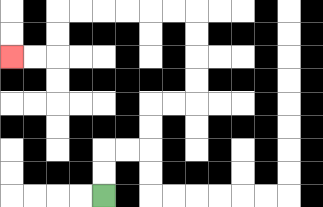{'start': '[4, 8]', 'end': '[0, 2]', 'path_directions': 'U,U,R,R,U,U,R,R,U,U,U,U,L,L,L,L,L,L,D,D,L,L', 'path_coordinates': '[[4, 8], [4, 7], [4, 6], [5, 6], [6, 6], [6, 5], [6, 4], [7, 4], [8, 4], [8, 3], [8, 2], [8, 1], [8, 0], [7, 0], [6, 0], [5, 0], [4, 0], [3, 0], [2, 0], [2, 1], [2, 2], [1, 2], [0, 2]]'}